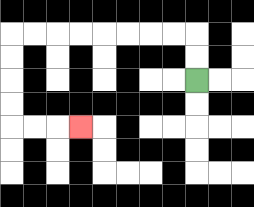{'start': '[8, 3]', 'end': '[3, 5]', 'path_directions': 'U,U,L,L,L,L,L,L,L,L,D,D,D,D,R,R,R', 'path_coordinates': '[[8, 3], [8, 2], [8, 1], [7, 1], [6, 1], [5, 1], [4, 1], [3, 1], [2, 1], [1, 1], [0, 1], [0, 2], [0, 3], [0, 4], [0, 5], [1, 5], [2, 5], [3, 5]]'}